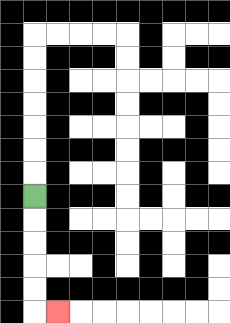{'start': '[1, 8]', 'end': '[2, 13]', 'path_directions': 'D,D,D,D,D,R', 'path_coordinates': '[[1, 8], [1, 9], [1, 10], [1, 11], [1, 12], [1, 13], [2, 13]]'}